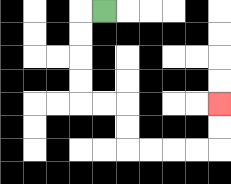{'start': '[4, 0]', 'end': '[9, 4]', 'path_directions': 'L,D,D,D,D,R,R,D,D,R,R,R,R,U,U', 'path_coordinates': '[[4, 0], [3, 0], [3, 1], [3, 2], [3, 3], [3, 4], [4, 4], [5, 4], [5, 5], [5, 6], [6, 6], [7, 6], [8, 6], [9, 6], [9, 5], [9, 4]]'}